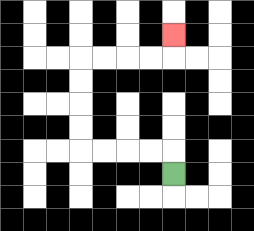{'start': '[7, 7]', 'end': '[7, 1]', 'path_directions': 'U,L,L,L,L,U,U,U,U,R,R,R,R,U', 'path_coordinates': '[[7, 7], [7, 6], [6, 6], [5, 6], [4, 6], [3, 6], [3, 5], [3, 4], [3, 3], [3, 2], [4, 2], [5, 2], [6, 2], [7, 2], [7, 1]]'}